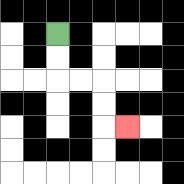{'start': '[2, 1]', 'end': '[5, 5]', 'path_directions': 'D,D,R,R,D,D,R', 'path_coordinates': '[[2, 1], [2, 2], [2, 3], [3, 3], [4, 3], [4, 4], [4, 5], [5, 5]]'}